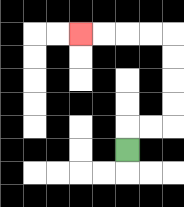{'start': '[5, 6]', 'end': '[3, 1]', 'path_directions': 'U,R,R,U,U,U,U,L,L,L,L', 'path_coordinates': '[[5, 6], [5, 5], [6, 5], [7, 5], [7, 4], [7, 3], [7, 2], [7, 1], [6, 1], [5, 1], [4, 1], [3, 1]]'}